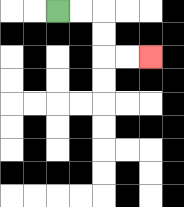{'start': '[2, 0]', 'end': '[6, 2]', 'path_directions': 'R,R,D,D,R,R', 'path_coordinates': '[[2, 0], [3, 0], [4, 0], [4, 1], [4, 2], [5, 2], [6, 2]]'}